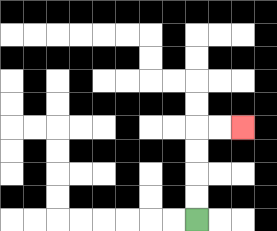{'start': '[8, 9]', 'end': '[10, 5]', 'path_directions': 'U,U,U,U,R,R', 'path_coordinates': '[[8, 9], [8, 8], [8, 7], [8, 6], [8, 5], [9, 5], [10, 5]]'}